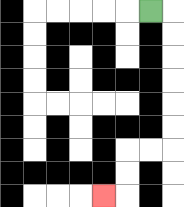{'start': '[6, 0]', 'end': '[4, 8]', 'path_directions': 'R,D,D,D,D,D,D,L,L,D,D,L', 'path_coordinates': '[[6, 0], [7, 0], [7, 1], [7, 2], [7, 3], [7, 4], [7, 5], [7, 6], [6, 6], [5, 6], [5, 7], [5, 8], [4, 8]]'}